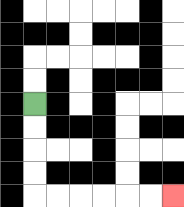{'start': '[1, 4]', 'end': '[7, 8]', 'path_directions': 'D,D,D,D,R,R,R,R,R,R', 'path_coordinates': '[[1, 4], [1, 5], [1, 6], [1, 7], [1, 8], [2, 8], [3, 8], [4, 8], [5, 8], [6, 8], [7, 8]]'}